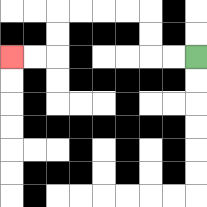{'start': '[8, 2]', 'end': '[0, 2]', 'path_directions': 'L,L,U,U,L,L,L,L,D,D,L,L', 'path_coordinates': '[[8, 2], [7, 2], [6, 2], [6, 1], [6, 0], [5, 0], [4, 0], [3, 0], [2, 0], [2, 1], [2, 2], [1, 2], [0, 2]]'}